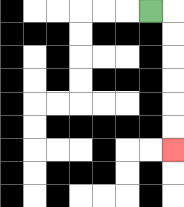{'start': '[6, 0]', 'end': '[7, 6]', 'path_directions': 'R,D,D,D,D,D,D', 'path_coordinates': '[[6, 0], [7, 0], [7, 1], [7, 2], [7, 3], [7, 4], [7, 5], [7, 6]]'}